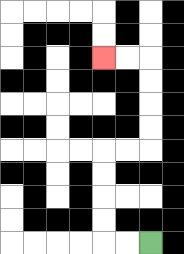{'start': '[6, 10]', 'end': '[4, 2]', 'path_directions': 'L,L,U,U,U,U,R,R,U,U,U,U,L,L', 'path_coordinates': '[[6, 10], [5, 10], [4, 10], [4, 9], [4, 8], [4, 7], [4, 6], [5, 6], [6, 6], [6, 5], [6, 4], [6, 3], [6, 2], [5, 2], [4, 2]]'}